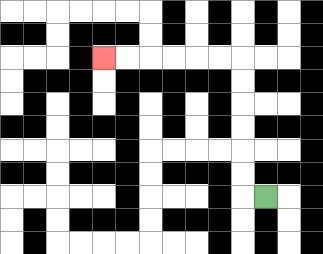{'start': '[11, 8]', 'end': '[4, 2]', 'path_directions': 'L,U,U,U,U,U,U,L,L,L,L,L,L', 'path_coordinates': '[[11, 8], [10, 8], [10, 7], [10, 6], [10, 5], [10, 4], [10, 3], [10, 2], [9, 2], [8, 2], [7, 2], [6, 2], [5, 2], [4, 2]]'}